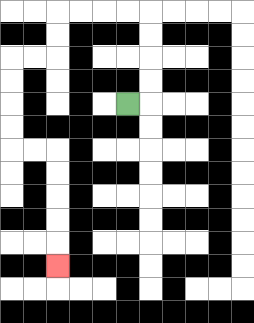{'start': '[5, 4]', 'end': '[2, 11]', 'path_directions': 'R,U,U,U,U,L,L,L,L,D,D,L,L,D,D,D,D,R,R,D,D,D,D,D', 'path_coordinates': '[[5, 4], [6, 4], [6, 3], [6, 2], [6, 1], [6, 0], [5, 0], [4, 0], [3, 0], [2, 0], [2, 1], [2, 2], [1, 2], [0, 2], [0, 3], [0, 4], [0, 5], [0, 6], [1, 6], [2, 6], [2, 7], [2, 8], [2, 9], [2, 10], [2, 11]]'}